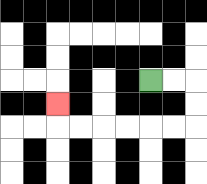{'start': '[6, 3]', 'end': '[2, 4]', 'path_directions': 'R,R,D,D,L,L,L,L,L,L,U', 'path_coordinates': '[[6, 3], [7, 3], [8, 3], [8, 4], [8, 5], [7, 5], [6, 5], [5, 5], [4, 5], [3, 5], [2, 5], [2, 4]]'}